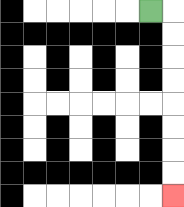{'start': '[6, 0]', 'end': '[7, 8]', 'path_directions': 'R,D,D,D,D,D,D,D,D', 'path_coordinates': '[[6, 0], [7, 0], [7, 1], [7, 2], [7, 3], [7, 4], [7, 5], [7, 6], [7, 7], [7, 8]]'}